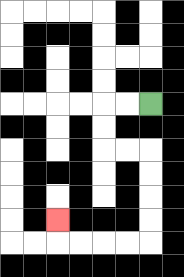{'start': '[6, 4]', 'end': '[2, 9]', 'path_directions': 'L,L,D,D,R,R,D,D,D,D,L,L,L,L,U', 'path_coordinates': '[[6, 4], [5, 4], [4, 4], [4, 5], [4, 6], [5, 6], [6, 6], [6, 7], [6, 8], [6, 9], [6, 10], [5, 10], [4, 10], [3, 10], [2, 10], [2, 9]]'}